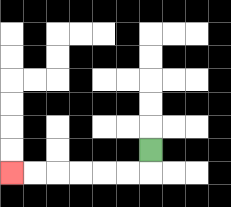{'start': '[6, 6]', 'end': '[0, 7]', 'path_directions': 'D,L,L,L,L,L,L', 'path_coordinates': '[[6, 6], [6, 7], [5, 7], [4, 7], [3, 7], [2, 7], [1, 7], [0, 7]]'}